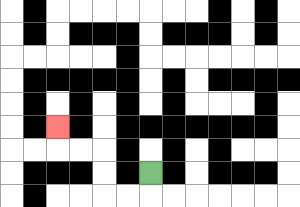{'start': '[6, 7]', 'end': '[2, 5]', 'path_directions': 'D,L,L,U,U,L,L,U', 'path_coordinates': '[[6, 7], [6, 8], [5, 8], [4, 8], [4, 7], [4, 6], [3, 6], [2, 6], [2, 5]]'}